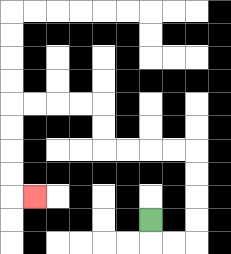{'start': '[6, 9]', 'end': '[1, 8]', 'path_directions': 'D,R,R,U,U,U,U,L,L,L,L,U,U,L,L,L,L,D,D,D,D,R', 'path_coordinates': '[[6, 9], [6, 10], [7, 10], [8, 10], [8, 9], [8, 8], [8, 7], [8, 6], [7, 6], [6, 6], [5, 6], [4, 6], [4, 5], [4, 4], [3, 4], [2, 4], [1, 4], [0, 4], [0, 5], [0, 6], [0, 7], [0, 8], [1, 8]]'}